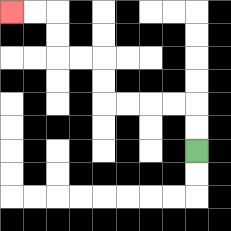{'start': '[8, 6]', 'end': '[0, 0]', 'path_directions': 'U,U,L,L,L,L,U,U,L,L,U,U,L,L', 'path_coordinates': '[[8, 6], [8, 5], [8, 4], [7, 4], [6, 4], [5, 4], [4, 4], [4, 3], [4, 2], [3, 2], [2, 2], [2, 1], [2, 0], [1, 0], [0, 0]]'}